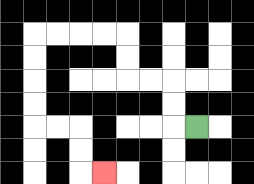{'start': '[8, 5]', 'end': '[4, 7]', 'path_directions': 'L,U,U,L,L,U,U,L,L,L,L,D,D,D,D,R,R,D,D,R', 'path_coordinates': '[[8, 5], [7, 5], [7, 4], [7, 3], [6, 3], [5, 3], [5, 2], [5, 1], [4, 1], [3, 1], [2, 1], [1, 1], [1, 2], [1, 3], [1, 4], [1, 5], [2, 5], [3, 5], [3, 6], [3, 7], [4, 7]]'}